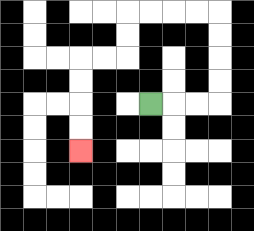{'start': '[6, 4]', 'end': '[3, 6]', 'path_directions': 'R,R,R,U,U,U,U,L,L,L,L,D,D,L,L,D,D,D,D', 'path_coordinates': '[[6, 4], [7, 4], [8, 4], [9, 4], [9, 3], [9, 2], [9, 1], [9, 0], [8, 0], [7, 0], [6, 0], [5, 0], [5, 1], [5, 2], [4, 2], [3, 2], [3, 3], [3, 4], [3, 5], [3, 6]]'}